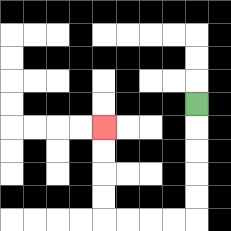{'start': '[8, 4]', 'end': '[4, 5]', 'path_directions': 'D,D,D,D,D,L,L,L,L,U,U,U,U', 'path_coordinates': '[[8, 4], [8, 5], [8, 6], [8, 7], [8, 8], [8, 9], [7, 9], [6, 9], [5, 9], [4, 9], [4, 8], [4, 7], [4, 6], [4, 5]]'}